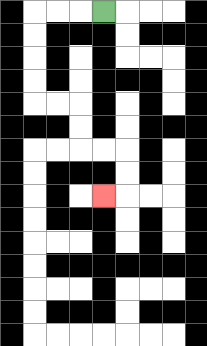{'start': '[4, 0]', 'end': '[4, 8]', 'path_directions': 'L,L,L,D,D,D,D,R,R,D,D,R,R,D,D,L', 'path_coordinates': '[[4, 0], [3, 0], [2, 0], [1, 0], [1, 1], [1, 2], [1, 3], [1, 4], [2, 4], [3, 4], [3, 5], [3, 6], [4, 6], [5, 6], [5, 7], [5, 8], [4, 8]]'}